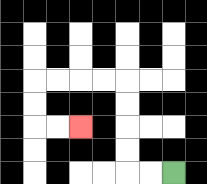{'start': '[7, 7]', 'end': '[3, 5]', 'path_directions': 'L,L,U,U,U,U,L,L,L,L,D,D,R,R', 'path_coordinates': '[[7, 7], [6, 7], [5, 7], [5, 6], [5, 5], [5, 4], [5, 3], [4, 3], [3, 3], [2, 3], [1, 3], [1, 4], [1, 5], [2, 5], [3, 5]]'}